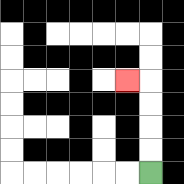{'start': '[6, 7]', 'end': '[5, 3]', 'path_directions': 'U,U,U,U,L', 'path_coordinates': '[[6, 7], [6, 6], [6, 5], [6, 4], [6, 3], [5, 3]]'}